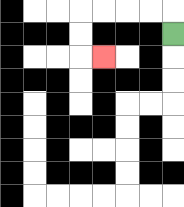{'start': '[7, 1]', 'end': '[4, 2]', 'path_directions': 'U,L,L,L,L,D,D,R', 'path_coordinates': '[[7, 1], [7, 0], [6, 0], [5, 0], [4, 0], [3, 0], [3, 1], [3, 2], [4, 2]]'}